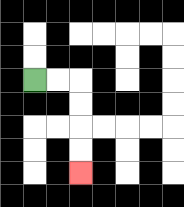{'start': '[1, 3]', 'end': '[3, 7]', 'path_directions': 'R,R,D,D,D,D', 'path_coordinates': '[[1, 3], [2, 3], [3, 3], [3, 4], [3, 5], [3, 6], [3, 7]]'}